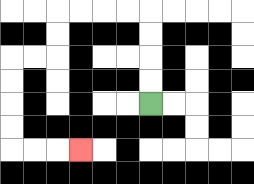{'start': '[6, 4]', 'end': '[3, 6]', 'path_directions': 'U,U,U,U,L,L,L,L,D,D,L,L,D,D,D,D,R,R,R', 'path_coordinates': '[[6, 4], [6, 3], [6, 2], [6, 1], [6, 0], [5, 0], [4, 0], [3, 0], [2, 0], [2, 1], [2, 2], [1, 2], [0, 2], [0, 3], [0, 4], [0, 5], [0, 6], [1, 6], [2, 6], [3, 6]]'}